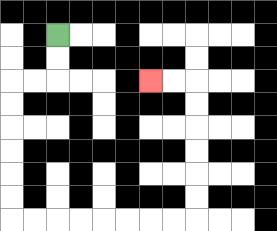{'start': '[2, 1]', 'end': '[6, 3]', 'path_directions': 'D,D,L,L,D,D,D,D,D,D,R,R,R,R,R,R,R,R,U,U,U,U,U,U,L,L', 'path_coordinates': '[[2, 1], [2, 2], [2, 3], [1, 3], [0, 3], [0, 4], [0, 5], [0, 6], [0, 7], [0, 8], [0, 9], [1, 9], [2, 9], [3, 9], [4, 9], [5, 9], [6, 9], [7, 9], [8, 9], [8, 8], [8, 7], [8, 6], [8, 5], [8, 4], [8, 3], [7, 3], [6, 3]]'}